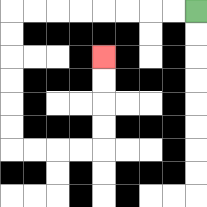{'start': '[8, 0]', 'end': '[4, 2]', 'path_directions': 'L,L,L,L,L,L,L,L,D,D,D,D,D,D,R,R,R,R,U,U,U,U', 'path_coordinates': '[[8, 0], [7, 0], [6, 0], [5, 0], [4, 0], [3, 0], [2, 0], [1, 0], [0, 0], [0, 1], [0, 2], [0, 3], [0, 4], [0, 5], [0, 6], [1, 6], [2, 6], [3, 6], [4, 6], [4, 5], [4, 4], [4, 3], [4, 2]]'}